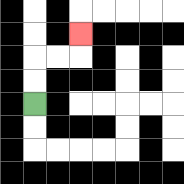{'start': '[1, 4]', 'end': '[3, 1]', 'path_directions': 'U,U,R,R,U', 'path_coordinates': '[[1, 4], [1, 3], [1, 2], [2, 2], [3, 2], [3, 1]]'}